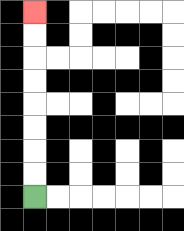{'start': '[1, 8]', 'end': '[1, 0]', 'path_directions': 'U,U,U,U,U,U,U,U', 'path_coordinates': '[[1, 8], [1, 7], [1, 6], [1, 5], [1, 4], [1, 3], [1, 2], [1, 1], [1, 0]]'}